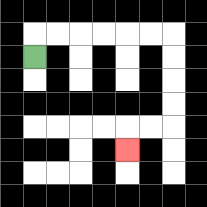{'start': '[1, 2]', 'end': '[5, 6]', 'path_directions': 'U,R,R,R,R,R,R,D,D,D,D,L,L,D', 'path_coordinates': '[[1, 2], [1, 1], [2, 1], [3, 1], [4, 1], [5, 1], [6, 1], [7, 1], [7, 2], [7, 3], [7, 4], [7, 5], [6, 5], [5, 5], [5, 6]]'}